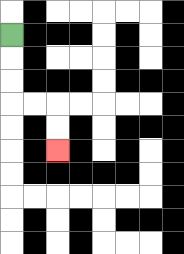{'start': '[0, 1]', 'end': '[2, 6]', 'path_directions': 'D,D,D,R,R,D,D', 'path_coordinates': '[[0, 1], [0, 2], [0, 3], [0, 4], [1, 4], [2, 4], [2, 5], [2, 6]]'}